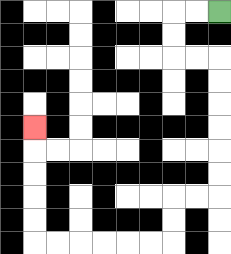{'start': '[9, 0]', 'end': '[1, 5]', 'path_directions': 'L,L,D,D,R,R,D,D,D,D,D,D,L,L,D,D,L,L,L,L,L,L,U,U,U,U,U', 'path_coordinates': '[[9, 0], [8, 0], [7, 0], [7, 1], [7, 2], [8, 2], [9, 2], [9, 3], [9, 4], [9, 5], [9, 6], [9, 7], [9, 8], [8, 8], [7, 8], [7, 9], [7, 10], [6, 10], [5, 10], [4, 10], [3, 10], [2, 10], [1, 10], [1, 9], [1, 8], [1, 7], [1, 6], [1, 5]]'}